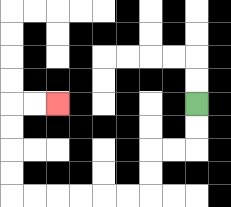{'start': '[8, 4]', 'end': '[2, 4]', 'path_directions': 'D,D,L,L,D,D,L,L,L,L,L,L,U,U,U,U,R,R', 'path_coordinates': '[[8, 4], [8, 5], [8, 6], [7, 6], [6, 6], [6, 7], [6, 8], [5, 8], [4, 8], [3, 8], [2, 8], [1, 8], [0, 8], [0, 7], [0, 6], [0, 5], [0, 4], [1, 4], [2, 4]]'}